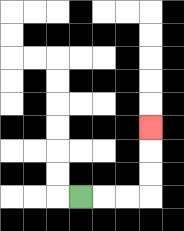{'start': '[3, 8]', 'end': '[6, 5]', 'path_directions': 'R,R,R,U,U,U', 'path_coordinates': '[[3, 8], [4, 8], [5, 8], [6, 8], [6, 7], [6, 6], [6, 5]]'}